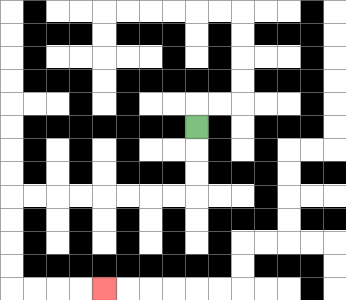{'start': '[8, 5]', 'end': '[4, 12]', 'path_directions': 'D,D,D,L,L,L,L,L,L,L,L,D,D,D,D,R,R,R,R', 'path_coordinates': '[[8, 5], [8, 6], [8, 7], [8, 8], [7, 8], [6, 8], [5, 8], [4, 8], [3, 8], [2, 8], [1, 8], [0, 8], [0, 9], [0, 10], [0, 11], [0, 12], [1, 12], [2, 12], [3, 12], [4, 12]]'}